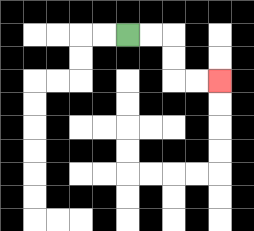{'start': '[5, 1]', 'end': '[9, 3]', 'path_directions': 'R,R,D,D,R,R', 'path_coordinates': '[[5, 1], [6, 1], [7, 1], [7, 2], [7, 3], [8, 3], [9, 3]]'}